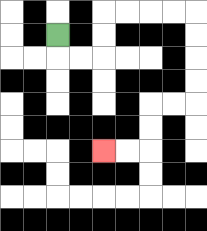{'start': '[2, 1]', 'end': '[4, 6]', 'path_directions': 'D,R,R,U,U,R,R,R,R,D,D,D,D,L,L,D,D,L,L', 'path_coordinates': '[[2, 1], [2, 2], [3, 2], [4, 2], [4, 1], [4, 0], [5, 0], [6, 0], [7, 0], [8, 0], [8, 1], [8, 2], [8, 3], [8, 4], [7, 4], [6, 4], [6, 5], [6, 6], [5, 6], [4, 6]]'}